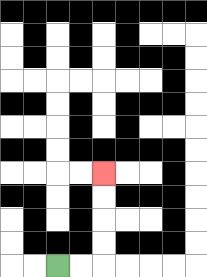{'start': '[2, 11]', 'end': '[4, 7]', 'path_directions': 'R,R,U,U,U,U', 'path_coordinates': '[[2, 11], [3, 11], [4, 11], [4, 10], [4, 9], [4, 8], [4, 7]]'}